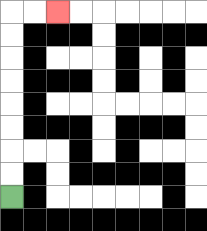{'start': '[0, 8]', 'end': '[2, 0]', 'path_directions': 'U,U,U,U,U,U,U,U,R,R', 'path_coordinates': '[[0, 8], [0, 7], [0, 6], [0, 5], [0, 4], [0, 3], [0, 2], [0, 1], [0, 0], [1, 0], [2, 0]]'}